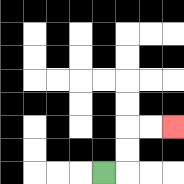{'start': '[4, 7]', 'end': '[7, 5]', 'path_directions': 'R,U,U,R,R', 'path_coordinates': '[[4, 7], [5, 7], [5, 6], [5, 5], [6, 5], [7, 5]]'}